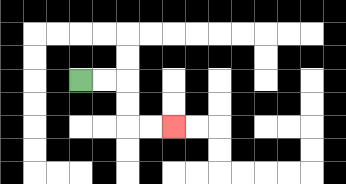{'start': '[3, 3]', 'end': '[7, 5]', 'path_directions': 'R,R,D,D,R,R', 'path_coordinates': '[[3, 3], [4, 3], [5, 3], [5, 4], [5, 5], [6, 5], [7, 5]]'}